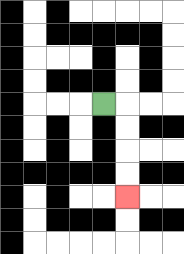{'start': '[4, 4]', 'end': '[5, 8]', 'path_directions': 'R,D,D,D,D', 'path_coordinates': '[[4, 4], [5, 4], [5, 5], [5, 6], [5, 7], [5, 8]]'}